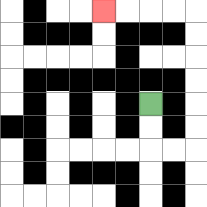{'start': '[6, 4]', 'end': '[4, 0]', 'path_directions': 'D,D,R,R,U,U,U,U,U,U,L,L,L,L', 'path_coordinates': '[[6, 4], [6, 5], [6, 6], [7, 6], [8, 6], [8, 5], [8, 4], [8, 3], [8, 2], [8, 1], [8, 0], [7, 0], [6, 0], [5, 0], [4, 0]]'}